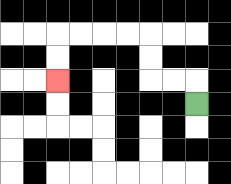{'start': '[8, 4]', 'end': '[2, 3]', 'path_directions': 'U,L,L,U,U,L,L,L,L,D,D', 'path_coordinates': '[[8, 4], [8, 3], [7, 3], [6, 3], [6, 2], [6, 1], [5, 1], [4, 1], [3, 1], [2, 1], [2, 2], [2, 3]]'}